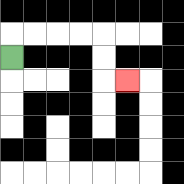{'start': '[0, 2]', 'end': '[5, 3]', 'path_directions': 'U,R,R,R,R,D,D,R', 'path_coordinates': '[[0, 2], [0, 1], [1, 1], [2, 1], [3, 1], [4, 1], [4, 2], [4, 3], [5, 3]]'}